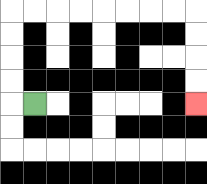{'start': '[1, 4]', 'end': '[8, 4]', 'path_directions': 'L,U,U,U,U,R,R,R,R,R,R,R,R,D,D,D,D', 'path_coordinates': '[[1, 4], [0, 4], [0, 3], [0, 2], [0, 1], [0, 0], [1, 0], [2, 0], [3, 0], [4, 0], [5, 0], [6, 0], [7, 0], [8, 0], [8, 1], [8, 2], [8, 3], [8, 4]]'}